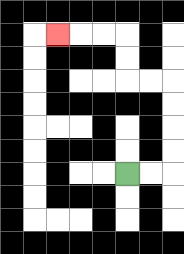{'start': '[5, 7]', 'end': '[2, 1]', 'path_directions': 'R,R,U,U,U,U,L,L,U,U,L,L,L', 'path_coordinates': '[[5, 7], [6, 7], [7, 7], [7, 6], [7, 5], [7, 4], [7, 3], [6, 3], [5, 3], [5, 2], [5, 1], [4, 1], [3, 1], [2, 1]]'}